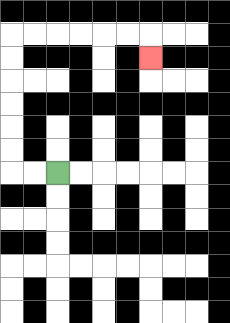{'start': '[2, 7]', 'end': '[6, 2]', 'path_directions': 'L,L,U,U,U,U,U,U,R,R,R,R,R,R,D', 'path_coordinates': '[[2, 7], [1, 7], [0, 7], [0, 6], [0, 5], [0, 4], [0, 3], [0, 2], [0, 1], [1, 1], [2, 1], [3, 1], [4, 1], [5, 1], [6, 1], [6, 2]]'}